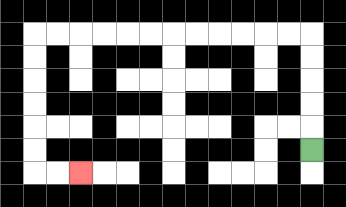{'start': '[13, 6]', 'end': '[3, 7]', 'path_directions': 'U,U,U,U,U,L,L,L,L,L,L,L,L,L,L,L,L,D,D,D,D,D,D,R,R', 'path_coordinates': '[[13, 6], [13, 5], [13, 4], [13, 3], [13, 2], [13, 1], [12, 1], [11, 1], [10, 1], [9, 1], [8, 1], [7, 1], [6, 1], [5, 1], [4, 1], [3, 1], [2, 1], [1, 1], [1, 2], [1, 3], [1, 4], [1, 5], [1, 6], [1, 7], [2, 7], [3, 7]]'}